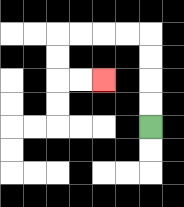{'start': '[6, 5]', 'end': '[4, 3]', 'path_directions': 'U,U,U,U,L,L,L,L,D,D,R,R', 'path_coordinates': '[[6, 5], [6, 4], [6, 3], [6, 2], [6, 1], [5, 1], [4, 1], [3, 1], [2, 1], [2, 2], [2, 3], [3, 3], [4, 3]]'}